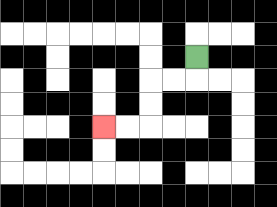{'start': '[8, 2]', 'end': '[4, 5]', 'path_directions': 'D,L,L,D,D,L,L', 'path_coordinates': '[[8, 2], [8, 3], [7, 3], [6, 3], [6, 4], [6, 5], [5, 5], [4, 5]]'}